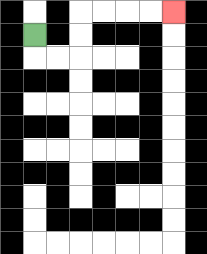{'start': '[1, 1]', 'end': '[7, 0]', 'path_directions': 'D,R,R,U,U,R,R,R,R', 'path_coordinates': '[[1, 1], [1, 2], [2, 2], [3, 2], [3, 1], [3, 0], [4, 0], [5, 0], [6, 0], [7, 0]]'}